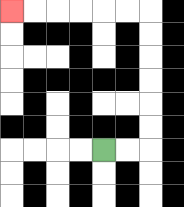{'start': '[4, 6]', 'end': '[0, 0]', 'path_directions': 'R,R,U,U,U,U,U,U,L,L,L,L,L,L', 'path_coordinates': '[[4, 6], [5, 6], [6, 6], [6, 5], [6, 4], [6, 3], [6, 2], [6, 1], [6, 0], [5, 0], [4, 0], [3, 0], [2, 0], [1, 0], [0, 0]]'}